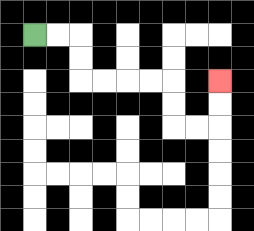{'start': '[1, 1]', 'end': '[9, 3]', 'path_directions': 'R,R,D,D,R,R,R,R,D,D,R,R,U,U', 'path_coordinates': '[[1, 1], [2, 1], [3, 1], [3, 2], [3, 3], [4, 3], [5, 3], [6, 3], [7, 3], [7, 4], [7, 5], [8, 5], [9, 5], [9, 4], [9, 3]]'}